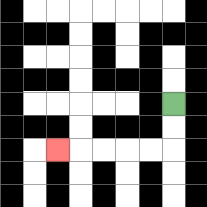{'start': '[7, 4]', 'end': '[2, 6]', 'path_directions': 'D,D,L,L,L,L,L', 'path_coordinates': '[[7, 4], [7, 5], [7, 6], [6, 6], [5, 6], [4, 6], [3, 6], [2, 6]]'}